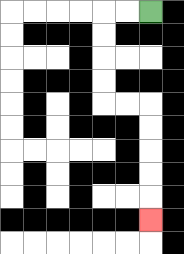{'start': '[6, 0]', 'end': '[6, 9]', 'path_directions': 'L,L,D,D,D,D,R,R,D,D,D,D,D', 'path_coordinates': '[[6, 0], [5, 0], [4, 0], [4, 1], [4, 2], [4, 3], [4, 4], [5, 4], [6, 4], [6, 5], [6, 6], [6, 7], [6, 8], [6, 9]]'}